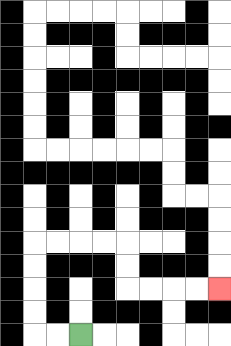{'start': '[3, 14]', 'end': '[9, 12]', 'path_directions': 'L,L,U,U,U,U,R,R,R,R,D,D,R,R,R,R', 'path_coordinates': '[[3, 14], [2, 14], [1, 14], [1, 13], [1, 12], [1, 11], [1, 10], [2, 10], [3, 10], [4, 10], [5, 10], [5, 11], [5, 12], [6, 12], [7, 12], [8, 12], [9, 12]]'}